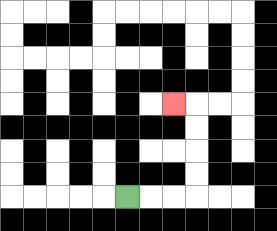{'start': '[5, 8]', 'end': '[7, 4]', 'path_directions': 'R,R,R,U,U,U,U,L', 'path_coordinates': '[[5, 8], [6, 8], [7, 8], [8, 8], [8, 7], [8, 6], [8, 5], [8, 4], [7, 4]]'}